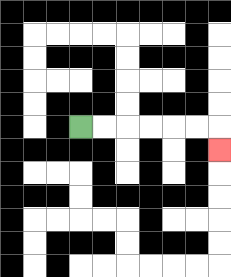{'start': '[3, 5]', 'end': '[9, 6]', 'path_directions': 'R,R,R,R,R,R,D', 'path_coordinates': '[[3, 5], [4, 5], [5, 5], [6, 5], [7, 5], [8, 5], [9, 5], [9, 6]]'}